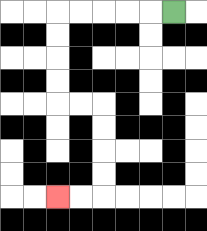{'start': '[7, 0]', 'end': '[2, 8]', 'path_directions': 'L,L,L,L,L,D,D,D,D,R,R,D,D,D,D,L,L', 'path_coordinates': '[[7, 0], [6, 0], [5, 0], [4, 0], [3, 0], [2, 0], [2, 1], [2, 2], [2, 3], [2, 4], [3, 4], [4, 4], [4, 5], [4, 6], [4, 7], [4, 8], [3, 8], [2, 8]]'}